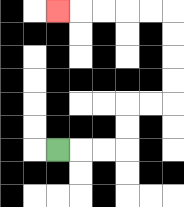{'start': '[2, 6]', 'end': '[2, 0]', 'path_directions': 'R,R,R,U,U,R,R,U,U,U,U,L,L,L,L,L', 'path_coordinates': '[[2, 6], [3, 6], [4, 6], [5, 6], [5, 5], [5, 4], [6, 4], [7, 4], [7, 3], [7, 2], [7, 1], [7, 0], [6, 0], [5, 0], [4, 0], [3, 0], [2, 0]]'}